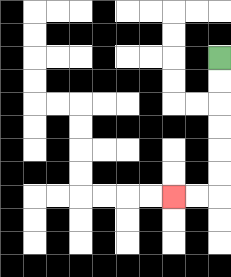{'start': '[9, 2]', 'end': '[7, 8]', 'path_directions': 'D,D,D,D,D,D,L,L', 'path_coordinates': '[[9, 2], [9, 3], [9, 4], [9, 5], [9, 6], [9, 7], [9, 8], [8, 8], [7, 8]]'}